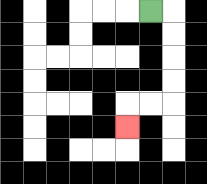{'start': '[6, 0]', 'end': '[5, 5]', 'path_directions': 'R,D,D,D,D,L,L,D', 'path_coordinates': '[[6, 0], [7, 0], [7, 1], [7, 2], [7, 3], [7, 4], [6, 4], [5, 4], [5, 5]]'}